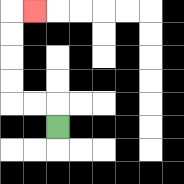{'start': '[2, 5]', 'end': '[1, 0]', 'path_directions': 'U,L,L,U,U,U,U,R', 'path_coordinates': '[[2, 5], [2, 4], [1, 4], [0, 4], [0, 3], [0, 2], [0, 1], [0, 0], [1, 0]]'}